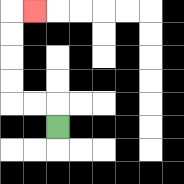{'start': '[2, 5]', 'end': '[1, 0]', 'path_directions': 'U,L,L,U,U,U,U,R', 'path_coordinates': '[[2, 5], [2, 4], [1, 4], [0, 4], [0, 3], [0, 2], [0, 1], [0, 0], [1, 0]]'}